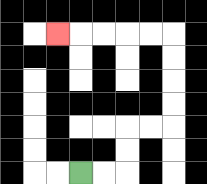{'start': '[3, 7]', 'end': '[2, 1]', 'path_directions': 'R,R,U,U,R,R,U,U,U,U,L,L,L,L,L', 'path_coordinates': '[[3, 7], [4, 7], [5, 7], [5, 6], [5, 5], [6, 5], [7, 5], [7, 4], [7, 3], [7, 2], [7, 1], [6, 1], [5, 1], [4, 1], [3, 1], [2, 1]]'}